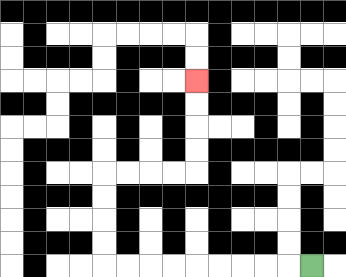{'start': '[13, 11]', 'end': '[8, 3]', 'path_directions': 'L,L,L,L,L,L,L,L,L,U,U,U,U,R,R,R,R,U,U,U,U', 'path_coordinates': '[[13, 11], [12, 11], [11, 11], [10, 11], [9, 11], [8, 11], [7, 11], [6, 11], [5, 11], [4, 11], [4, 10], [4, 9], [4, 8], [4, 7], [5, 7], [6, 7], [7, 7], [8, 7], [8, 6], [8, 5], [8, 4], [8, 3]]'}